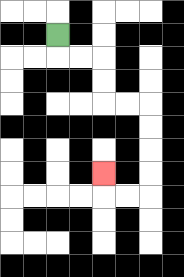{'start': '[2, 1]', 'end': '[4, 7]', 'path_directions': 'D,R,R,D,D,R,R,D,D,D,D,L,L,U', 'path_coordinates': '[[2, 1], [2, 2], [3, 2], [4, 2], [4, 3], [4, 4], [5, 4], [6, 4], [6, 5], [6, 6], [6, 7], [6, 8], [5, 8], [4, 8], [4, 7]]'}